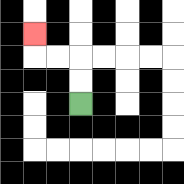{'start': '[3, 4]', 'end': '[1, 1]', 'path_directions': 'U,U,L,L,U', 'path_coordinates': '[[3, 4], [3, 3], [3, 2], [2, 2], [1, 2], [1, 1]]'}